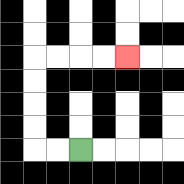{'start': '[3, 6]', 'end': '[5, 2]', 'path_directions': 'L,L,U,U,U,U,R,R,R,R', 'path_coordinates': '[[3, 6], [2, 6], [1, 6], [1, 5], [1, 4], [1, 3], [1, 2], [2, 2], [3, 2], [4, 2], [5, 2]]'}